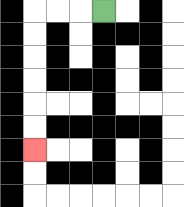{'start': '[4, 0]', 'end': '[1, 6]', 'path_directions': 'L,L,L,D,D,D,D,D,D', 'path_coordinates': '[[4, 0], [3, 0], [2, 0], [1, 0], [1, 1], [1, 2], [1, 3], [1, 4], [1, 5], [1, 6]]'}